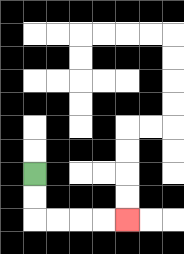{'start': '[1, 7]', 'end': '[5, 9]', 'path_directions': 'D,D,R,R,R,R', 'path_coordinates': '[[1, 7], [1, 8], [1, 9], [2, 9], [3, 9], [4, 9], [5, 9]]'}